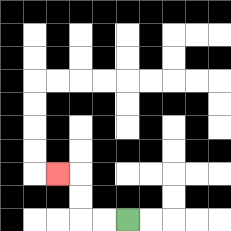{'start': '[5, 9]', 'end': '[2, 7]', 'path_directions': 'L,L,U,U,L', 'path_coordinates': '[[5, 9], [4, 9], [3, 9], [3, 8], [3, 7], [2, 7]]'}